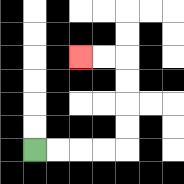{'start': '[1, 6]', 'end': '[3, 2]', 'path_directions': 'R,R,R,R,U,U,U,U,L,L', 'path_coordinates': '[[1, 6], [2, 6], [3, 6], [4, 6], [5, 6], [5, 5], [5, 4], [5, 3], [5, 2], [4, 2], [3, 2]]'}